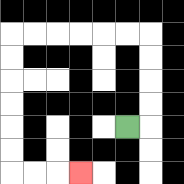{'start': '[5, 5]', 'end': '[3, 7]', 'path_directions': 'R,U,U,U,U,L,L,L,L,L,L,D,D,D,D,D,D,R,R,R', 'path_coordinates': '[[5, 5], [6, 5], [6, 4], [6, 3], [6, 2], [6, 1], [5, 1], [4, 1], [3, 1], [2, 1], [1, 1], [0, 1], [0, 2], [0, 3], [0, 4], [0, 5], [0, 6], [0, 7], [1, 7], [2, 7], [3, 7]]'}